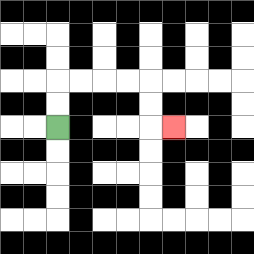{'start': '[2, 5]', 'end': '[7, 5]', 'path_directions': 'U,U,R,R,R,R,D,D,R', 'path_coordinates': '[[2, 5], [2, 4], [2, 3], [3, 3], [4, 3], [5, 3], [6, 3], [6, 4], [6, 5], [7, 5]]'}